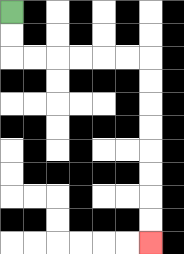{'start': '[0, 0]', 'end': '[6, 10]', 'path_directions': 'D,D,R,R,R,R,R,R,D,D,D,D,D,D,D,D', 'path_coordinates': '[[0, 0], [0, 1], [0, 2], [1, 2], [2, 2], [3, 2], [4, 2], [5, 2], [6, 2], [6, 3], [6, 4], [6, 5], [6, 6], [6, 7], [6, 8], [6, 9], [6, 10]]'}